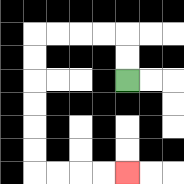{'start': '[5, 3]', 'end': '[5, 7]', 'path_directions': 'U,U,L,L,L,L,D,D,D,D,D,D,R,R,R,R', 'path_coordinates': '[[5, 3], [5, 2], [5, 1], [4, 1], [3, 1], [2, 1], [1, 1], [1, 2], [1, 3], [1, 4], [1, 5], [1, 6], [1, 7], [2, 7], [3, 7], [4, 7], [5, 7]]'}